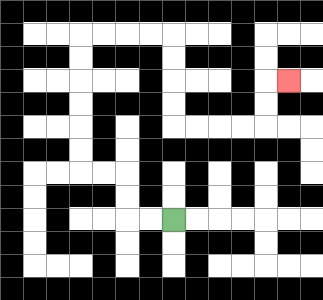{'start': '[7, 9]', 'end': '[12, 3]', 'path_directions': 'L,L,U,U,L,L,U,U,U,U,U,U,R,R,R,R,D,D,D,D,R,R,R,R,U,U,R', 'path_coordinates': '[[7, 9], [6, 9], [5, 9], [5, 8], [5, 7], [4, 7], [3, 7], [3, 6], [3, 5], [3, 4], [3, 3], [3, 2], [3, 1], [4, 1], [5, 1], [6, 1], [7, 1], [7, 2], [7, 3], [7, 4], [7, 5], [8, 5], [9, 5], [10, 5], [11, 5], [11, 4], [11, 3], [12, 3]]'}